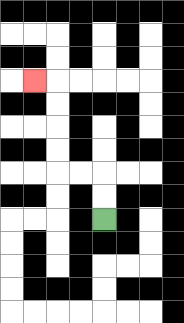{'start': '[4, 9]', 'end': '[1, 3]', 'path_directions': 'U,U,L,L,U,U,U,U,L', 'path_coordinates': '[[4, 9], [4, 8], [4, 7], [3, 7], [2, 7], [2, 6], [2, 5], [2, 4], [2, 3], [1, 3]]'}